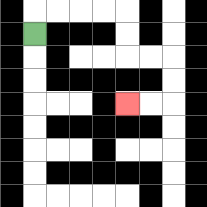{'start': '[1, 1]', 'end': '[5, 4]', 'path_directions': 'U,R,R,R,R,D,D,R,R,D,D,L,L', 'path_coordinates': '[[1, 1], [1, 0], [2, 0], [3, 0], [4, 0], [5, 0], [5, 1], [5, 2], [6, 2], [7, 2], [7, 3], [7, 4], [6, 4], [5, 4]]'}